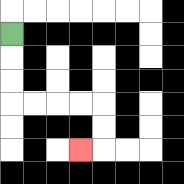{'start': '[0, 1]', 'end': '[3, 6]', 'path_directions': 'D,D,D,R,R,R,R,D,D,L', 'path_coordinates': '[[0, 1], [0, 2], [0, 3], [0, 4], [1, 4], [2, 4], [3, 4], [4, 4], [4, 5], [4, 6], [3, 6]]'}